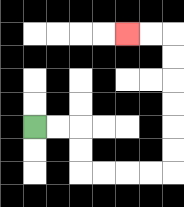{'start': '[1, 5]', 'end': '[5, 1]', 'path_directions': 'R,R,D,D,R,R,R,R,U,U,U,U,U,U,L,L', 'path_coordinates': '[[1, 5], [2, 5], [3, 5], [3, 6], [3, 7], [4, 7], [5, 7], [6, 7], [7, 7], [7, 6], [7, 5], [7, 4], [7, 3], [7, 2], [7, 1], [6, 1], [5, 1]]'}